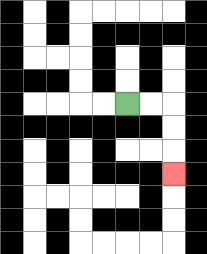{'start': '[5, 4]', 'end': '[7, 7]', 'path_directions': 'R,R,D,D,D', 'path_coordinates': '[[5, 4], [6, 4], [7, 4], [7, 5], [7, 6], [7, 7]]'}